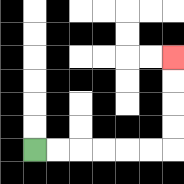{'start': '[1, 6]', 'end': '[7, 2]', 'path_directions': 'R,R,R,R,R,R,U,U,U,U', 'path_coordinates': '[[1, 6], [2, 6], [3, 6], [4, 6], [5, 6], [6, 6], [7, 6], [7, 5], [7, 4], [7, 3], [7, 2]]'}